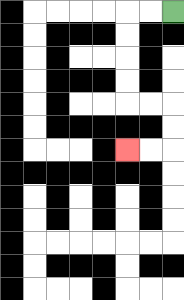{'start': '[7, 0]', 'end': '[5, 6]', 'path_directions': 'L,L,D,D,D,D,R,R,D,D,L,L', 'path_coordinates': '[[7, 0], [6, 0], [5, 0], [5, 1], [5, 2], [5, 3], [5, 4], [6, 4], [7, 4], [7, 5], [7, 6], [6, 6], [5, 6]]'}